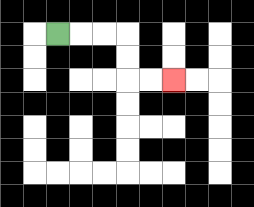{'start': '[2, 1]', 'end': '[7, 3]', 'path_directions': 'R,R,R,D,D,R,R', 'path_coordinates': '[[2, 1], [3, 1], [4, 1], [5, 1], [5, 2], [5, 3], [6, 3], [7, 3]]'}